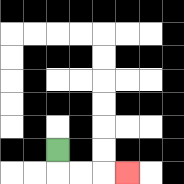{'start': '[2, 6]', 'end': '[5, 7]', 'path_directions': 'D,R,R,R', 'path_coordinates': '[[2, 6], [2, 7], [3, 7], [4, 7], [5, 7]]'}